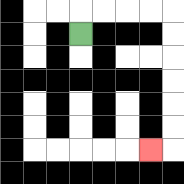{'start': '[3, 1]', 'end': '[6, 6]', 'path_directions': 'U,R,R,R,R,D,D,D,D,D,D,L', 'path_coordinates': '[[3, 1], [3, 0], [4, 0], [5, 0], [6, 0], [7, 0], [7, 1], [7, 2], [7, 3], [7, 4], [7, 5], [7, 6], [6, 6]]'}